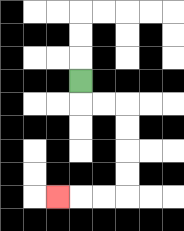{'start': '[3, 3]', 'end': '[2, 8]', 'path_directions': 'D,R,R,D,D,D,D,L,L,L', 'path_coordinates': '[[3, 3], [3, 4], [4, 4], [5, 4], [5, 5], [5, 6], [5, 7], [5, 8], [4, 8], [3, 8], [2, 8]]'}